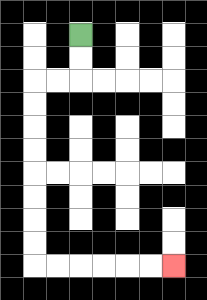{'start': '[3, 1]', 'end': '[7, 11]', 'path_directions': 'D,D,L,L,D,D,D,D,D,D,D,D,R,R,R,R,R,R', 'path_coordinates': '[[3, 1], [3, 2], [3, 3], [2, 3], [1, 3], [1, 4], [1, 5], [1, 6], [1, 7], [1, 8], [1, 9], [1, 10], [1, 11], [2, 11], [3, 11], [4, 11], [5, 11], [6, 11], [7, 11]]'}